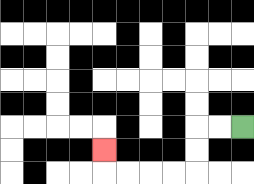{'start': '[10, 5]', 'end': '[4, 6]', 'path_directions': 'L,L,D,D,L,L,L,L,U', 'path_coordinates': '[[10, 5], [9, 5], [8, 5], [8, 6], [8, 7], [7, 7], [6, 7], [5, 7], [4, 7], [4, 6]]'}